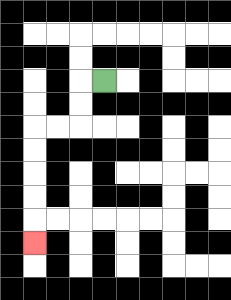{'start': '[4, 3]', 'end': '[1, 10]', 'path_directions': 'L,D,D,L,L,D,D,D,D,D', 'path_coordinates': '[[4, 3], [3, 3], [3, 4], [3, 5], [2, 5], [1, 5], [1, 6], [1, 7], [1, 8], [1, 9], [1, 10]]'}